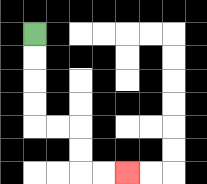{'start': '[1, 1]', 'end': '[5, 7]', 'path_directions': 'D,D,D,D,R,R,D,D,R,R', 'path_coordinates': '[[1, 1], [1, 2], [1, 3], [1, 4], [1, 5], [2, 5], [3, 5], [3, 6], [3, 7], [4, 7], [5, 7]]'}